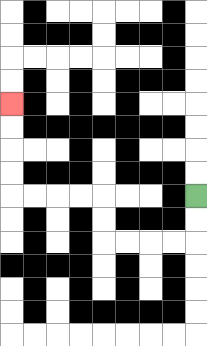{'start': '[8, 8]', 'end': '[0, 4]', 'path_directions': 'D,D,L,L,L,L,U,U,L,L,L,L,U,U,U,U', 'path_coordinates': '[[8, 8], [8, 9], [8, 10], [7, 10], [6, 10], [5, 10], [4, 10], [4, 9], [4, 8], [3, 8], [2, 8], [1, 8], [0, 8], [0, 7], [0, 6], [0, 5], [0, 4]]'}